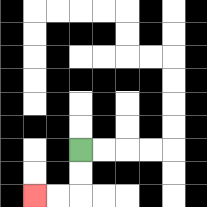{'start': '[3, 6]', 'end': '[1, 8]', 'path_directions': 'D,D,L,L', 'path_coordinates': '[[3, 6], [3, 7], [3, 8], [2, 8], [1, 8]]'}